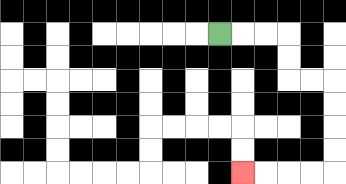{'start': '[9, 1]', 'end': '[10, 7]', 'path_directions': 'R,R,R,D,D,R,R,D,D,D,D,L,L,L,L', 'path_coordinates': '[[9, 1], [10, 1], [11, 1], [12, 1], [12, 2], [12, 3], [13, 3], [14, 3], [14, 4], [14, 5], [14, 6], [14, 7], [13, 7], [12, 7], [11, 7], [10, 7]]'}